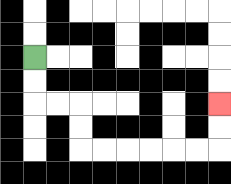{'start': '[1, 2]', 'end': '[9, 4]', 'path_directions': 'D,D,R,R,D,D,R,R,R,R,R,R,U,U', 'path_coordinates': '[[1, 2], [1, 3], [1, 4], [2, 4], [3, 4], [3, 5], [3, 6], [4, 6], [5, 6], [6, 6], [7, 6], [8, 6], [9, 6], [9, 5], [9, 4]]'}